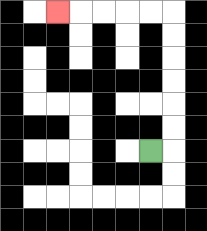{'start': '[6, 6]', 'end': '[2, 0]', 'path_directions': 'R,U,U,U,U,U,U,L,L,L,L,L', 'path_coordinates': '[[6, 6], [7, 6], [7, 5], [7, 4], [7, 3], [7, 2], [7, 1], [7, 0], [6, 0], [5, 0], [4, 0], [3, 0], [2, 0]]'}